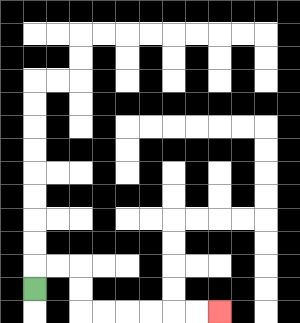{'start': '[1, 12]', 'end': '[9, 13]', 'path_directions': 'U,R,R,D,D,R,R,R,R,R,R', 'path_coordinates': '[[1, 12], [1, 11], [2, 11], [3, 11], [3, 12], [3, 13], [4, 13], [5, 13], [6, 13], [7, 13], [8, 13], [9, 13]]'}